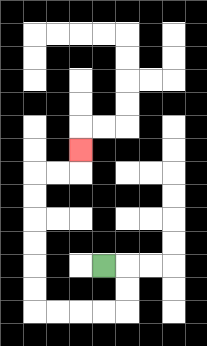{'start': '[4, 11]', 'end': '[3, 6]', 'path_directions': 'R,D,D,L,L,L,L,U,U,U,U,U,U,R,R,U', 'path_coordinates': '[[4, 11], [5, 11], [5, 12], [5, 13], [4, 13], [3, 13], [2, 13], [1, 13], [1, 12], [1, 11], [1, 10], [1, 9], [1, 8], [1, 7], [2, 7], [3, 7], [3, 6]]'}